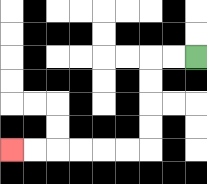{'start': '[8, 2]', 'end': '[0, 6]', 'path_directions': 'L,L,D,D,D,D,L,L,L,L,L,L', 'path_coordinates': '[[8, 2], [7, 2], [6, 2], [6, 3], [6, 4], [6, 5], [6, 6], [5, 6], [4, 6], [3, 6], [2, 6], [1, 6], [0, 6]]'}